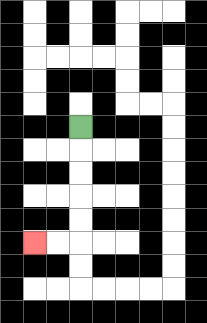{'start': '[3, 5]', 'end': '[1, 10]', 'path_directions': 'D,D,D,D,D,L,L', 'path_coordinates': '[[3, 5], [3, 6], [3, 7], [3, 8], [3, 9], [3, 10], [2, 10], [1, 10]]'}